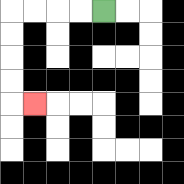{'start': '[4, 0]', 'end': '[1, 4]', 'path_directions': 'L,L,L,L,D,D,D,D,R', 'path_coordinates': '[[4, 0], [3, 0], [2, 0], [1, 0], [0, 0], [0, 1], [0, 2], [0, 3], [0, 4], [1, 4]]'}